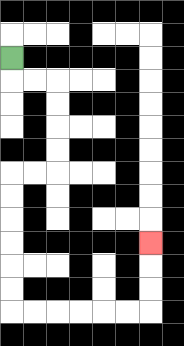{'start': '[0, 2]', 'end': '[6, 10]', 'path_directions': 'D,R,R,D,D,D,D,L,L,D,D,D,D,D,D,R,R,R,R,R,R,U,U,U', 'path_coordinates': '[[0, 2], [0, 3], [1, 3], [2, 3], [2, 4], [2, 5], [2, 6], [2, 7], [1, 7], [0, 7], [0, 8], [0, 9], [0, 10], [0, 11], [0, 12], [0, 13], [1, 13], [2, 13], [3, 13], [4, 13], [5, 13], [6, 13], [6, 12], [6, 11], [6, 10]]'}